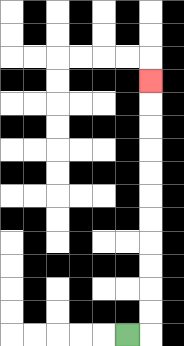{'start': '[5, 14]', 'end': '[6, 3]', 'path_directions': 'R,U,U,U,U,U,U,U,U,U,U,U', 'path_coordinates': '[[5, 14], [6, 14], [6, 13], [6, 12], [6, 11], [6, 10], [6, 9], [6, 8], [6, 7], [6, 6], [6, 5], [6, 4], [6, 3]]'}